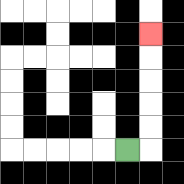{'start': '[5, 6]', 'end': '[6, 1]', 'path_directions': 'R,U,U,U,U,U', 'path_coordinates': '[[5, 6], [6, 6], [6, 5], [6, 4], [6, 3], [6, 2], [6, 1]]'}